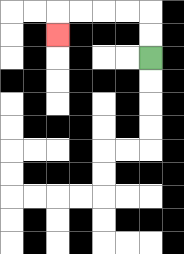{'start': '[6, 2]', 'end': '[2, 1]', 'path_directions': 'U,U,L,L,L,L,D', 'path_coordinates': '[[6, 2], [6, 1], [6, 0], [5, 0], [4, 0], [3, 0], [2, 0], [2, 1]]'}